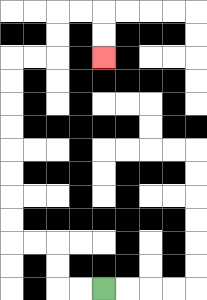{'start': '[4, 12]', 'end': '[4, 2]', 'path_directions': 'L,L,U,U,L,L,U,U,U,U,U,U,U,U,R,R,U,U,R,R,D,D', 'path_coordinates': '[[4, 12], [3, 12], [2, 12], [2, 11], [2, 10], [1, 10], [0, 10], [0, 9], [0, 8], [0, 7], [0, 6], [0, 5], [0, 4], [0, 3], [0, 2], [1, 2], [2, 2], [2, 1], [2, 0], [3, 0], [4, 0], [4, 1], [4, 2]]'}